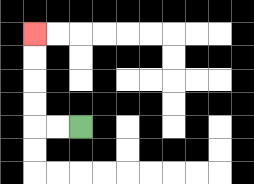{'start': '[3, 5]', 'end': '[1, 1]', 'path_directions': 'L,L,U,U,U,U', 'path_coordinates': '[[3, 5], [2, 5], [1, 5], [1, 4], [1, 3], [1, 2], [1, 1]]'}